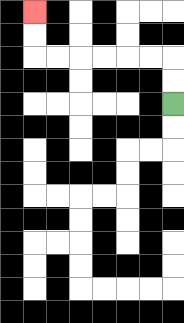{'start': '[7, 4]', 'end': '[1, 0]', 'path_directions': 'U,U,L,L,L,L,L,L,U,U', 'path_coordinates': '[[7, 4], [7, 3], [7, 2], [6, 2], [5, 2], [4, 2], [3, 2], [2, 2], [1, 2], [1, 1], [1, 0]]'}